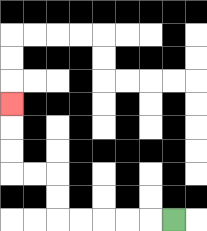{'start': '[7, 9]', 'end': '[0, 4]', 'path_directions': 'L,L,L,L,L,U,U,L,L,U,U,U', 'path_coordinates': '[[7, 9], [6, 9], [5, 9], [4, 9], [3, 9], [2, 9], [2, 8], [2, 7], [1, 7], [0, 7], [0, 6], [0, 5], [0, 4]]'}